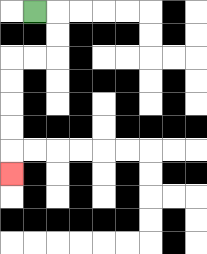{'start': '[1, 0]', 'end': '[0, 7]', 'path_directions': 'R,D,D,L,L,D,D,D,D,D', 'path_coordinates': '[[1, 0], [2, 0], [2, 1], [2, 2], [1, 2], [0, 2], [0, 3], [0, 4], [0, 5], [0, 6], [0, 7]]'}